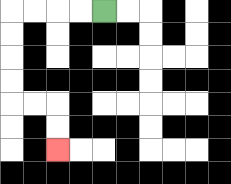{'start': '[4, 0]', 'end': '[2, 6]', 'path_directions': 'L,L,L,L,D,D,D,D,R,R,D,D', 'path_coordinates': '[[4, 0], [3, 0], [2, 0], [1, 0], [0, 0], [0, 1], [0, 2], [0, 3], [0, 4], [1, 4], [2, 4], [2, 5], [2, 6]]'}